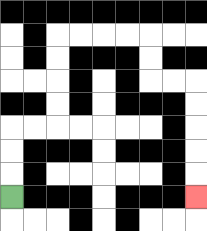{'start': '[0, 8]', 'end': '[8, 8]', 'path_directions': 'U,U,U,R,R,U,U,U,U,R,R,R,R,D,D,R,R,D,D,D,D,D', 'path_coordinates': '[[0, 8], [0, 7], [0, 6], [0, 5], [1, 5], [2, 5], [2, 4], [2, 3], [2, 2], [2, 1], [3, 1], [4, 1], [5, 1], [6, 1], [6, 2], [6, 3], [7, 3], [8, 3], [8, 4], [8, 5], [8, 6], [8, 7], [8, 8]]'}